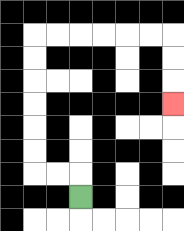{'start': '[3, 8]', 'end': '[7, 4]', 'path_directions': 'U,L,L,U,U,U,U,U,U,R,R,R,R,R,R,D,D,D', 'path_coordinates': '[[3, 8], [3, 7], [2, 7], [1, 7], [1, 6], [1, 5], [1, 4], [1, 3], [1, 2], [1, 1], [2, 1], [3, 1], [4, 1], [5, 1], [6, 1], [7, 1], [7, 2], [7, 3], [7, 4]]'}